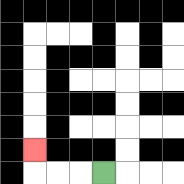{'start': '[4, 7]', 'end': '[1, 6]', 'path_directions': 'L,L,L,U', 'path_coordinates': '[[4, 7], [3, 7], [2, 7], [1, 7], [1, 6]]'}